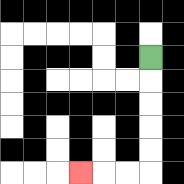{'start': '[6, 2]', 'end': '[3, 7]', 'path_directions': 'D,D,D,D,D,L,L,L', 'path_coordinates': '[[6, 2], [6, 3], [6, 4], [6, 5], [6, 6], [6, 7], [5, 7], [4, 7], [3, 7]]'}